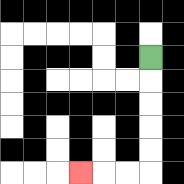{'start': '[6, 2]', 'end': '[3, 7]', 'path_directions': 'D,D,D,D,D,L,L,L', 'path_coordinates': '[[6, 2], [6, 3], [6, 4], [6, 5], [6, 6], [6, 7], [5, 7], [4, 7], [3, 7]]'}